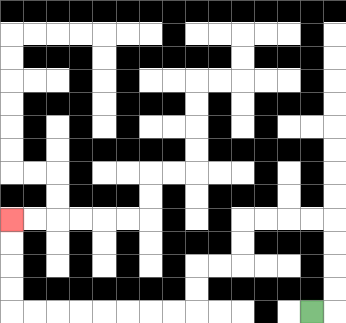{'start': '[13, 13]', 'end': '[0, 9]', 'path_directions': 'R,U,U,U,U,L,L,L,L,D,D,L,L,D,D,L,L,L,L,L,L,L,L,U,U,U,U', 'path_coordinates': '[[13, 13], [14, 13], [14, 12], [14, 11], [14, 10], [14, 9], [13, 9], [12, 9], [11, 9], [10, 9], [10, 10], [10, 11], [9, 11], [8, 11], [8, 12], [8, 13], [7, 13], [6, 13], [5, 13], [4, 13], [3, 13], [2, 13], [1, 13], [0, 13], [0, 12], [0, 11], [0, 10], [0, 9]]'}